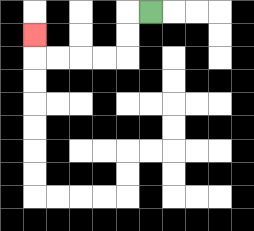{'start': '[6, 0]', 'end': '[1, 1]', 'path_directions': 'L,D,D,L,L,L,L,U', 'path_coordinates': '[[6, 0], [5, 0], [5, 1], [5, 2], [4, 2], [3, 2], [2, 2], [1, 2], [1, 1]]'}